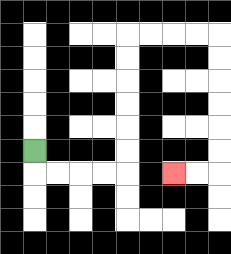{'start': '[1, 6]', 'end': '[7, 7]', 'path_directions': 'D,R,R,R,R,U,U,U,U,U,U,R,R,R,R,D,D,D,D,D,D,L,L', 'path_coordinates': '[[1, 6], [1, 7], [2, 7], [3, 7], [4, 7], [5, 7], [5, 6], [5, 5], [5, 4], [5, 3], [5, 2], [5, 1], [6, 1], [7, 1], [8, 1], [9, 1], [9, 2], [9, 3], [9, 4], [9, 5], [9, 6], [9, 7], [8, 7], [7, 7]]'}